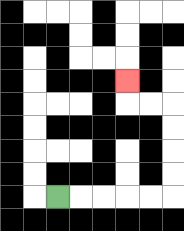{'start': '[2, 8]', 'end': '[5, 3]', 'path_directions': 'R,R,R,R,R,U,U,U,U,L,L,U', 'path_coordinates': '[[2, 8], [3, 8], [4, 8], [5, 8], [6, 8], [7, 8], [7, 7], [7, 6], [7, 5], [7, 4], [6, 4], [5, 4], [5, 3]]'}